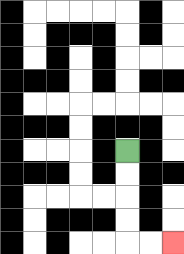{'start': '[5, 6]', 'end': '[7, 10]', 'path_directions': 'D,D,D,D,R,R', 'path_coordinates': '[[5, 6], [5, 7], [5, 8], [5, 9], [5, 10], [6, 10], [7, 10]]'}